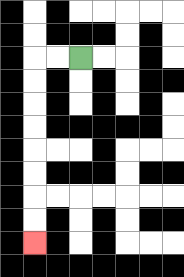{'start': '[3, 2]', 'end': '[1, 10]', 'path_directions': 'L,L,D,D,D,D,D,D,D,D', 'path_coordinates': '[[3, 2], [2, 2], [1, 2], [1, 3], [1, 4], [1, 5], [1, 6], [1, 7], [1, 8], [1, 9], [1, 10]]'}